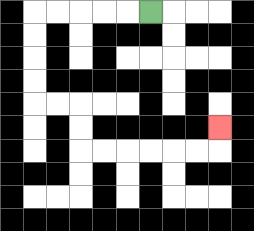{'start': '[6, 0]', 'end': '[9, 5]', 'path_directions': 'L,L,L,L,L,D,D,D,D,R,R,D,D,R,R,R,R,R,R,U', 'path_coordinates': '[[6, 0], [5, 0], [4, 0], [3, 0], [2, 0], [1, 0], [1, 1], [1, 2], [1, 3], [1, 4], [2, 4], [3, 4], [3, 5], [3, 6], [4, 6], [5, 6], [6, 6], [7, 6], [8, 6], [9, 6], [9, 5]]'}